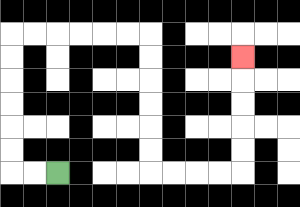{'start': '[2, 7]', 'end': '[10, 2]', 'path_directions': 'L,L,U,U,U,U,U,U,R,R,R,R,R,R,D,D,D,D,D,D,R,R,R,R,U,U,U,U,U', 'path_coordinates': '[[2, 7], [1, 7], [0, 7], [0, 6], [0, 5], [0, 4], [0, 3], [0, 2], [0, 1], [1, 1], [2, 1], [3, 1], [4, 1], [5, 1], [6, 1], [6, 2], [6, 3], [6, 4], [6, 5], [6, 6], [6, 7], [7, 7], [8, 7], [9, 7], [10, 7], [10, 6], [10, 5], [10, 4], [10, 3], [10, 2]]'}